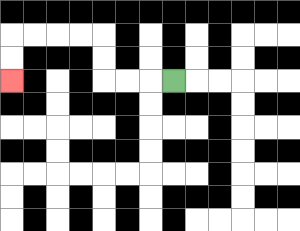{'start': '[7, 3]', 'end': '[0, 3]', 'path_directions': 'L,L,L,U,U,L,L,L,L,D,D', 'path_coordinates': '[[7, 3], [6, 3], [5, 3], [4, 3], [4, 2], [4, 1], [3, 1], [2, 1], [1, 1], [0, 1], [0, 2], [0, 3]]'}